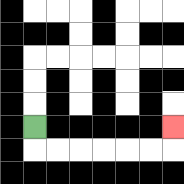{'start': '[1, 5]', 'end': '[7, 5]', 'path_directions': 'D,R,R,R,R,R,R,U', 'path_coordinates': '[[1, 5], [1, 6], [2, 6], [3, 6], [4, 6], [5, 6], [6, 6], [7, 6], [7, 5]]'}